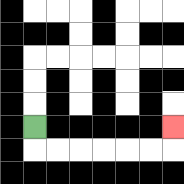{'start': '[1, 5]', 'end': '[7, 5]', 'path_directions': 'D,R,R,R,R,R,R,U', 'path_coordinates': '[[1, 5], [1, 6], [2, 6], [3, 6], [4, 6], [5, 6], [6, 6], [7, 6], [7, 5]]'}